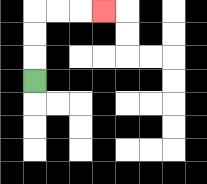{'start': '[1, 3]', 'end': '[4, 0]', 'path_directions': 'U,U,U,R,R,R', 'path_coordinates': '[[1, 3], [1, 2], [1, 1], [1, 0], [2, 0], [3, 0], [4, 0]]'}